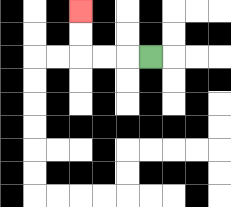{'start': '[6, 2]', 'end': '[3, 0]', 'path_directions': 'L,L,L,U,U', 'path_coordinates': '[[6, 2], [5, 2], [4, 2], [3, 2], [3, 1], [3, 0]]'}